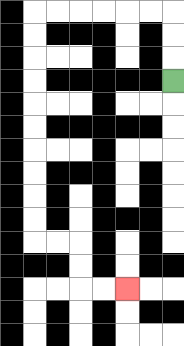{'start': '[7, 3]', 'end': '[5, 12]', 'path_directions': 'U,U,U,L,L,L,L,L,L,D,D,D,D,D,D,D,D,D,D,R,R,D,D,R,R', 'path_coordinates': '[[7, 3], [7, 2], [7, 1], [7, 0], [6, 0], [5, 0], [4, 0], [3, 0], [2, 0], [1, 0], [1, 1], [1, 2], [1, 3], [1, 4], [1, 5], [1, 6], [1, 7], [1, 8], [1, 9], [1, 10], [2, 10], [3, 10], [3, 11], [3, 12], [4, 12], [5, 12]]'}